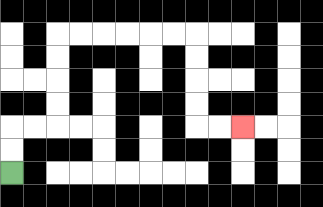{'start': '[0, 7]', 'end': '[10, 5]', 'path_directions': 'U,U,R,R,U,U,U,U,R,R,R,R,R,R,D,D,D,D,R,R', 'path_coordinates': '[[0, 7], [0, 6], [0, 5], [1, 5], [2, 5], [2, 4], [2, 3], [2, 2], [2, 1], [3, 1], [4, 1], [5, 1], [6, 1], [7, 1], [8, 1], [8, 2], [8, 3], [8, 4], [8, 5], [9, 5], [10, 5]]'}